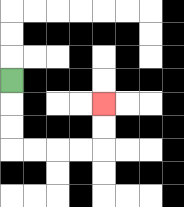{'start': '[0, 3]', 'end': '[4, 4]', 'path_directions': 'D,D,D,R,R,R,R,U,U', 'path_coordinates': '[[0, 3], [0, 4], [0, 5], [0, 6], [1, 6], [2, 6], [3, 6], [4, 6], [4, 5], [4, 4]]'}